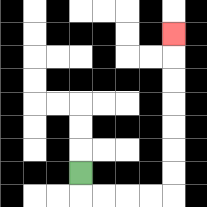{'start': '[3, 7]', 'end': '[7, 1]', 'path_directions': 'D,R,R,R,R,U,U,U,U,U,U,U', 'path_coordinates': '[[3, 7], [3, 8], [4, 8], [5, 8], [6, 8], [7, 8], [7, 7], [7, 6], [7, 5], [7, 4], [7, 3], [7, 2], [7, 1]]'}